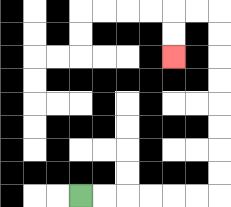{'start': '[3, 8]', 'end': '[7, 2]', 'path_directions': 'R,R,R,R,R,R,U,U,U,U,U,U,U,U,L,L,D,D', 'path_coordinates': '[[3, 8], [4, 8], [5, 8], [6, 8], [7, 8], [8, 8], [9, 8], [9, 7], [9, 6], [9, 5], [9, 4], [9, 3], [9, 2], [9, 1], [9, 0], [8, 0], [7, 0], [7, 1], [7, 2]]'}